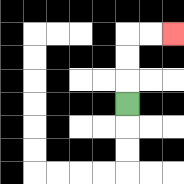{'start': '[5, 4]', 'end': '[7, 1]', 'path_directions': 'U,U,U,R,R', 'path_coordinates': '[[5, 4], [5, 3], [5, 2], [5, 1], [6, 1], [7, 1]]'}